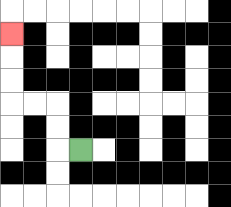{'start': '[3, 6]', 'end': '[0, 1]', 'path_directions': 'L,U,U,L,L,U,U,U', 'path_coordinates': '[[3, 6], [2, 6], [2, 5], [2, 4], [1, 4], [0, 4], [0, 3], [0, 2], [0, 1]]'}